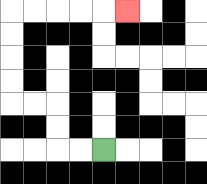{'start': '[4, 6]', 'end': '[5, 0]', 'path_directions': 'L,L,U,U,L,L,U,U,U,U,R,R,R,R,R', 'path_coordinates': '[[4, 6], [3, 6], [2, 6], [2, 5], [2, 4], [1, 4], [0, 4], [0, 3], [0, 2], [0, 1], [0, 0], [1, 0], [2, 0], [3, 0], [4, 0], [5, 0]]'}